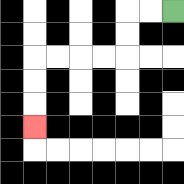{'start': '[7, 0]', 'end': '[1, 5]', 'path_directions': 'L,L,D,D,L,L,L,L,D,D,D', 'path_coordinates': '[[7, 0], [6, 0], [5, 0], [5, 1], [5, 2], [4, 2], [3, 2], [2, 2], [1, 2], [1, 3], [1, 4], [1, 5]]'}